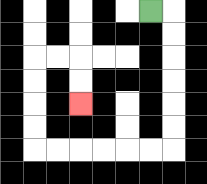{'start': '[6, 0]', 'end': '[3, 4]', 'path_directions': 'R,D,D,D,D,D,D,L,L,L,L,L,L,U,U,U,U,R,R,D,D', 'path_coordinates': '[[6, 0], [7, 0], [7, 1], [7, 2], [7, 3], [7, 4], [7, 5], [7, 6], [6, 6], [5, 6], [4, 6], [3, 6], [2, 6], [1, 6], [1, 5], [1, 4], [1, 3], [1, 2], [2, 2], [3, 2], [3, 3], [3, 4]]'}